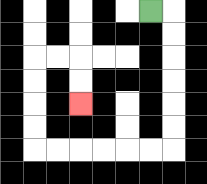{'start': '[6, 0]', 'end': '[3, 4]', 'path_directions': 'R,D,D,D,D,D,D,L,L,L,L,L,L,U,U,U,U,R,R,D,D', 'path_coordinates': '[[6, 0], [7, 0], [7, 1], [7, 2], [7, 3], [7, 4], [7, 5], [7, 6], [6, 6], [5, 6], [4, 6], [3, 6], [2, 6], [1, 6], [1, 5], [1, 4], [1, 3], [1, 2], [2, 2], [3, 2], [3, 3], [3, 4]]'}